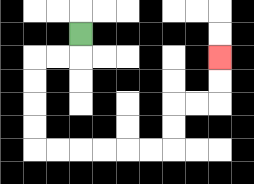{'start': '[3, 1]', 'end': '[9, 2]', 'path_directions': 'D,L,L,D,D,D,D,R,R,R,R,R,R,U,U,R,R,U,U', 'path_coordinates': '[[3, 1], [3, 2], [2, 2], [1, 2], [1, 3], [1, 4], [1, 5], [1, 6], [2, 6], [3, 6], [4, 6], [5, 6], [6, 6], [7, 6], [7, 5], [7, 4], [8, 4], [9, 4], [9, 3], [9, 2]]'}